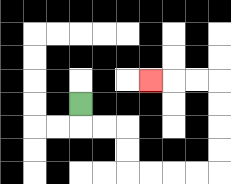{'start': '[3, 4]', 'end': '[6, 3]', 'path_directions': 'D,R,R,D,D,R,R,R,R,U,U,U,U,L,L,L', 'path_coordinates': '[[3, 4], [3, 5], [4, 5], [5, 5], [5, 6], [5, 7], [6, 7], [7, 7], [8, 7], [9, 7], [9, 6], [9, 5], [9, 4], [9, 3], [8, 3], [7, 3], [6, 3]]'}